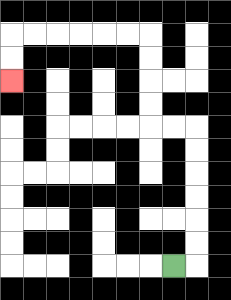{'start': '[7, 11]', 'end': '[0, 3]', 'path_directions': 'R,U,U,U,U,U,U,L,L,U,U,U,U,L,L,L,L,L,L,D,D', 'path_coordinates': '[[7, 11], [8, 11], [8, 10], [8, 9], [8, 8], [8, 7], [8, 6], [8, 5], [7, 5], [6, 5], [6, 4], [6, 3], [6, 2], [6, 1], [5, 1], [4, 1], [3, 1], [2, 1], [1, 1], [0, 1], [0, 2], [0, 3]]'}